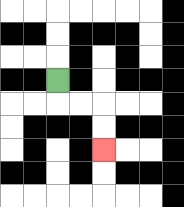{'start': '[2, 3]', 'end': '[4, 6]', 'path_directions': 'D,R,R,D,D', 'path_coordinates': '[[2, 3], [2, 4], [3, 4], [4, 4], [4, 5], [4, 6]]'}